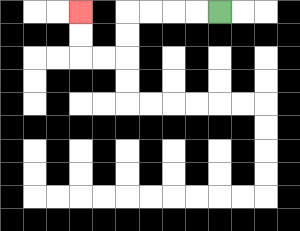{'start': '[9, 0]', 'end': '[3, 0]', 'path_directions': 'L,L,L,L,D,D,L,L,U,U', 'path_coordinates': '[[9, 0], [8, 0], [7, 0], [6, 0], [5, 0], [5, 1], [5, 2], [4, 2], [3, 2], [3, 1], [3, 0]]'}